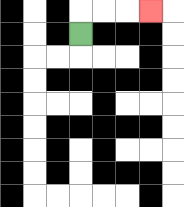{'start': '[3, 1]', 'end': '[6, 0]', 'path_directions': 'U,R,R,R', 'path_coordinates': '[[3, 1], [3, 0], [4, 0], [5, 0], [6, 0]]'}